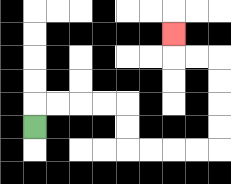{'start': '[1, 5]', 'end': '[7, 1]', 'path_directions': 'U,R,R,R,R,D,D,R,R,R,R,U,U,U,U,L,L,U', 'path_coordinates': '[[1, 5], [1, 4], [2, 4], [3, 4], [4, 4], [5, 4], [5, 5], [5, 6], [6, 6], [7, 6], [8, 6], [9, 6], [9, 5], [9, 4], [9, 3], [9, 2], [8, 2], [7, 2], [7, 1]]'}